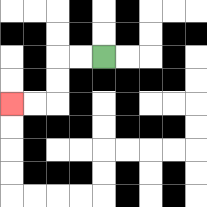{'start': '[4, 2]', 'end': '[0, 4]', 'path_directions': 'L,L,D,D,L,L', 'path_coordinates': '[[4, 2], [3, 2], [2, 2], [2, 3], [2, 4], [1, 4], [0, 4]]'}